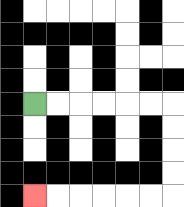{'start': '[1, 4]', 'end': '[1, 8]', 'path_directions': 'R,R,R,R,R,R,D,D,D,D,L,L,L,L,L,L', 'path_coordinates': '[[1, 4], [2, 4], [3, 4], [4, 4], [5, 4], [6, 4], [7, 4], [7, 5], [7, 6], [7, 7], [7, 8], [6, 8], [5, 8], [4, 8], [3, 8], [2, 8], [1, 8]]'}